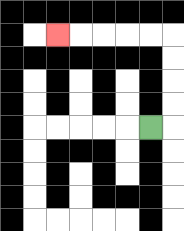{'start': '[6, 5]', 'end': '[2, 1]', 'path_directions': 'R,U,U,U,U,L,L,L,L,L', 'path_coordinates': '[[6, 5], [7, 5], [7, 4], [7, 3], [7, 2], [7, 1], [6, 1], [5, 1], [4, 1], [3, 1], [2, 1]]'}